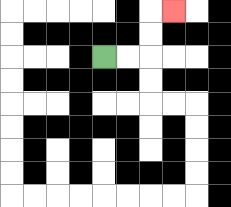{'start': '[4, 2]', 'end': '[7, 0]', 'path_directions': 'R,R,U,U,R', 'path_coordinates': '[[4, 2], [5, 2], [6, 2], [6, 1], [6, 0], [7, 0]]'}